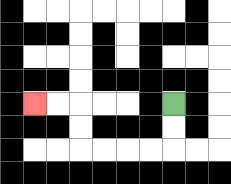{'start': '[7, 4]', 'end': '[1, 4]', 'path_directions': 'D,D,L,L,L,L,U,U,L,L', 'path_coordinates': '[[7, 4], [7, 5], [7, 6], [6, 6], [5, 6], [4, 6], [3, 6], [3, 5], [3, 4], [2, 4], [1, 4]]'}